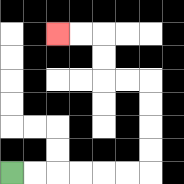{'start': '[0, 7]', 'end': '[2, 1]', 'path_directions': 'R,R,R,R,R,R,U,U,U,U,L,L,U,U,L,L', 'path_coordinates': '[[0, 7], [1, 7], [2, 7], [3, 7], [4, 7], [5, 7], [6, 7], [6, 6], [6, 5], [6, 4], [6, 3], [5, 3], [4, 3], [4, 2], [4, 1], [3, 1], [2, 1]]'}